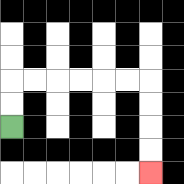{'start': '[0, 5]', 'end': '[6, 7]', 'path_directions': 'U,U,R,R,R,R,R,R,D,D,D,D', 'path_coordinates': '[[0, 5], [0, 4], [0, 3], [1, 3], [2, 3], [3, 3], [4, 3], [5, 3], [6, 3], [6, 4], [6, 5], [6, 6], [6, 7]]'}